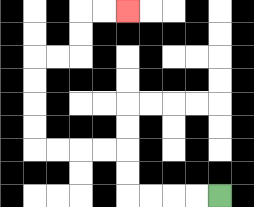{'start': '[9, 8]', 'end': '[5, 0]', 'path_directions': 'L,L,L,L,U,U,L,L,L,L,U,U,U,U,R,R,U,U,R,R', 'path_coordinates': '[[9, 8], [8, 8], [7, 8], [6, 8], [5, 8], [5, 7], [5, 6], [4, 6], [3, 6], [2, 6], [1, 6], [1, 5], [1, 4], [1, 3], [1, 2], [2, 2], [3, 2], [3, 1], [3, 0], [4, 0], [5, 0]]'}